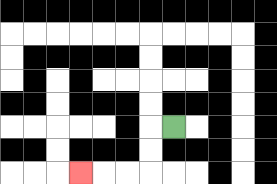{'start': '[7, 5]', 'end': '[3, 7]', 'path_directions': 'L,D,D,L,L,L', 'path_coordinates': '[[7, 5], [6, 5], [6, 6], [6, 7], [5, 7], [4, 7], [3, 7]]'}